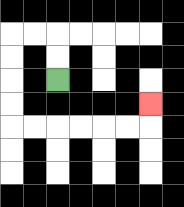{'start': '[2, 3]', 'end': '[6, 4]', 'path_directions': 'U,U,L,L,D,D,D,D,R,R,R,R,R,R,U', 'path_coordinates': '[[2, 3], [2, 2], [2, 1], [1, 1], [0, 1], [0, 2], [0, 3], [0, 4], [0, 5], [1, 5], [2, 5], [3, 5], [4, 5], [5, 5], [6, 5], [6, 4]]'}